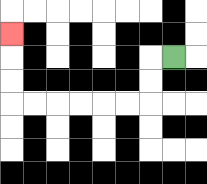{'start': '[7, 2]', 'end': '[0, 1]', 'path_directions': 'L,D,D,L,L,L,L,L,L,U,U,U', 'path_coordinates': '[[7, 2], [6, 2], [6, 3], [6, 4], [5, 4], [4, 4], [3, 4], [2, 4], [1, 4], [0, 4], [0, 3], [0, 2], [0, 1]]'}